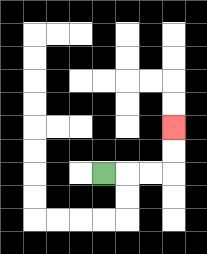{'start': '[4, 7]', 'end': '[7, 5]', 'path_directions': 'R,R,R,U,U', 'path_coordinates': '[[4, 7], [5, 7], [6, 7], [7, 7], [7, 6], [7, 5]]'}